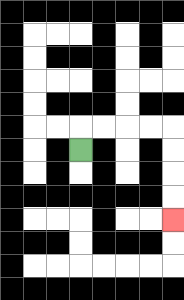{'start': '[3, 6]', 'end': '[7, 9]', 'path_directions': 'U,R,R,R,R,D,D,D,D', 'path_coordinates': '[[3, 6], [3, 5], [4, 5], [5, 5], [6, 5], [7, 5], [7, 6], [7, 7], [7, 8], [7, 9]]'}